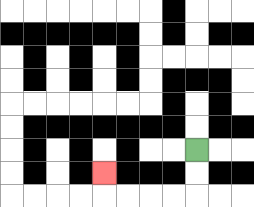{'start': '[8, 6]', 'end': '[4, 7]', 'path_directions': 'D,D,L,L,L,L,U', 'path_coordinates': '[[8, 6], [8, 7], [8, 8], [7, 8], [6, 8], [5, 8], [4, 8], [4, 7]]'}